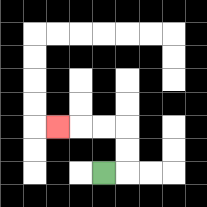{'start': '[4, 7]', 'end': '[2, 5]', 'path_directions': 'R,U,U,L,L,L', 'path_coordinates': '[[4, 7], [5, 7], [5, 6], [5, 5], [4, 5], [3, 5], [2, 5]]'}